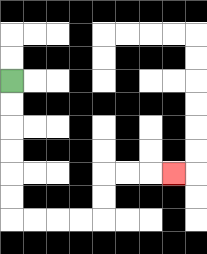{'start': '[0, 3]', 'end': '[7, 7]', 'path_directions': 'D,D,D,D,D,D,R,R,R,R,U,U,R,R,R', 'path_coordinates': '[[0, 3], [0, 4], [0, 5], [0, 6], [0, 7], [0, 8], [0, 9], [1, 9], [2, 9], [3, 9], [4, 9], [4, 8], [4, 7], [5, 7], [6, 7], [7, 7]]'}